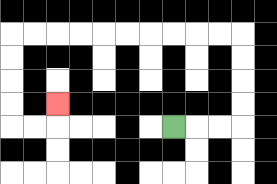{'start': '[7, 5]', 'end': '[2, 4]', 'path_directions': 'R,R,R,U,U,U,U,L,L,L,L,L,L,L,L,L,L,D,D,D,D,R,R,U', 'path_coordinates': '[[7, 5], [8, 5], [9, 5], [10, 5], [10, 4], [10, 3], [10, 2], [10, 1], [9, 1], [8, 1], [7, 1], [6, 1], [5, 1], [4, 1], [3, 1], [2, 1], [1, 1], [0, 1], [0, 2], [0, 3], [0, 4], [0, 5], [1, 5], [2, 5], [2, 4]]'}